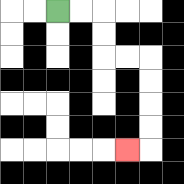{'start': '[2, 0]', 'end': '[5, 6]', 'path_directions': 'R,R,D,D,R,R,D,D,D,D,L', 'path_coordinates': '[[2, 0], [3, 0], [4, 0], [4, 1], [4, 2], [5, 2], [6, 2], [6, 3], [6, 4], [6, 5], [6, 6], [5, 6]]'}